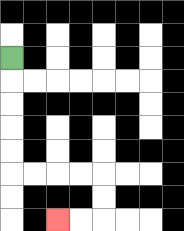{'start': '[0, 2]', 'end': '[2, 9]', 'path_directions': 'D,D,D,D,D,R,R,R,R,D,D,L,L', 'path_coordinates': '[[0, 2], [0, 3], [0, 4], [0, 5], [0, 6], [0, 7], [1, 7], [2, 7], [3, 7], [4, 7], [4, 8], [4, 9], [3, 9], [2, 9]]'}